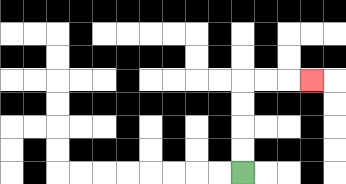{'start': '[10, 7]', 'end': '[13, 3]', 'path_directions': 'U,U,U,U,R,R,R', 'path_coordinates': '[[10, 7], [10, 6], [10, 5], [10, 4], [10, 3], [11, 3], [12, 3], [13, 3]]'}